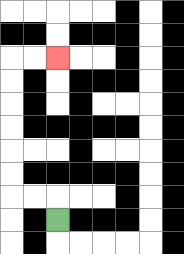{'start': '[2, 9]', 'end': '[2, 2]', 'path_directions': 'U,L,L,U,U,U,U,U,U,R,R', 'path_coordinates': '[[2, 9], [2, 8], [1, 8], [0, 8], [0, 7], [0, 6], [0, 5], [0, 4], [0, 3], [0, 2], [1, 2], [2, 2]]'}